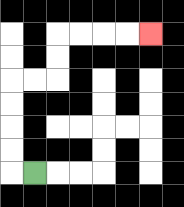{'start': '[1, 7]', 'end': '[6, 1]', 'path_directions': 'L,U,U,U,U,R,R,U,U,R,R,R,R', 'path_coordinates': '[[1, 7], [0, 7], [0, 6], [0, 5], [0, 4], [0, 3], [1, 3], [2, 3], [2, 2], [2, 1], [3, 1], [4, 1], [5, 1], [6, 1]]'}